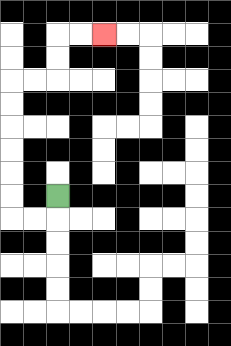{'start': '[2, 8]', 'end': '[4, 1]', 'path_directions': 'D,L,L,U,U,U,U,U,U,R,R,U,U,R,R', 'path_coordinates': '[[2, 8], [2, 9], [1, 9], [0, 9], [0, 8], [0, 7], [0, 6], [0, 5], [0, 4], [0, 3], [1, 3], [2, 3], [2, 2], [2, 1], [3, 1], [4, 1]]'}